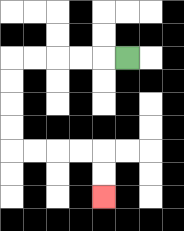{'start': '[5, 2]', 'end': '[4, 8]', 'path_directions': 'L,L,L,L,L,D,D,D,D,R,R,R,R,D,D', 'path_coordinates': '[[5, 2], [4, 2], [3, 2], [2, 2], [1, 2], [0, 2], [0, 3], [0, 4], [0, 5], [0, 6], [1, 6], [2, 6], [3, 6], [4, 6], [4, 7], [4, 8]]'}